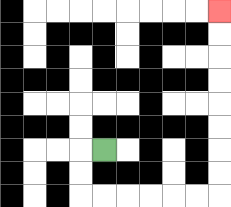{'start': '[4, 6]', 'end': '[9, 0]', 'path_directions': 'L,D,D,R,R,R,R,R,R,U,U,U,U,U,U,U,U', 'path_coordinates': '[[4, 6], [3, 6], [3, 7], [3, 8], [4, 8], [5, 8], [6, 8], [7, 8], [8, 8], [9, 8], [9, 7], [9, 6], [9, 5], [9, 4], [9, 3], [9, 2], [9, 1], [9, 0]]'}